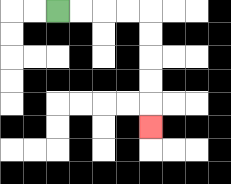{'start': '[2, 0]', 'end': '[6, 5]', 'path_directions': 'R,R,R,R,D,D,D,D,D', 'path_coordinates': '[[2, 0], [3, 0], [4, 0], [5, 0], [6, 0], [6, 1], [6, 2], [6, 3], [6, 4], [6, 5]]'}